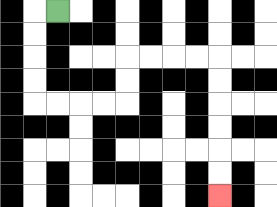{'start': '[2, 0]', 'end': '[9, 8]', 'path_directions': 'L,D,D,D,D,R,R,R,R,U,U,R,R,R,R,D,D,D,D,D,D', 'path_coordinates': '[[2, 0], [1, 0], [1, 1], [1, 2], [1, 3], [1, 4], [2, 4], [3, 4], [4, 4], [5, 4], [5, 3], [5, 2], [6, 2], [7, 2], [8, 2], [9, 2], [9, 3], [9, 4], [9, 5], [9, 6], [9, 7], [9, 8]]'}